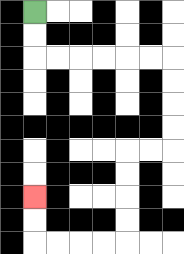{'start': '[1, 0]', 'end': '[1, 8]', 'path_directions': 'D,D,R,R,R,R,R,R,D,D,D,D,L,L,D,D,D,D,L,L,L,L,U,U', 'path_coordinates': '[[1, 0], [1, 1], [1, 2], [2, 2], [3, 2], [4, 2], [5, 2], [6, 2], [7, 2], [7, 3], [7, 4], [7, 5], [7, 6], [6, 6], [5, 6], [5, 7], [5, 8], [5, 9], [5, 10], [4, 10], [3, 10], [2, 10], [1, 10], [1, 9], [1, 8]]'}